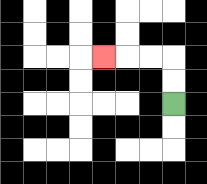{'start': '[7, 4]', 'end': '[4, 2]', 'path_directions': 'U,U,L,L,L', 'path_coordinates': '[[7, 4], [7, 3], [7, 2], [6, 2], [5, 2], [4, 2]]'}